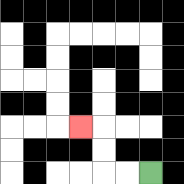{'start': '[6, 7]', 'end': '[3, 5]', 'path_directions': 'L,L,U,U,L', 'path_coordinates': '[[6, 7], [5, 7], [4, 7], [4, 6], [4, 5], [3, 5]]'}